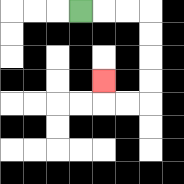{'start': '[3, 0]', 'end': '[4, 3]', 'path_directions': 'R,R,R,D,D,D,D,L,L,U', 'path_coordinates': '[[3, 0], [4, 0], [5, 0], [6, 0], [6, 1], [6, 2], [6, 3], [6, 4], [5, 4], [4, 4], [4, 3]]'}